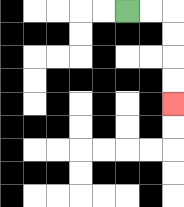{'start': '[5, 0]', 'end': '[7, 4]', 'path_directions': 'R,R,D,D,D,D', 'path_coordinates': '[[5, 0], [6, 0], [7, 0], [7, 1], [7, 2], [7, 3], [7, 4]]'}